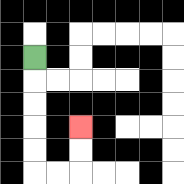{'start': '[1, 2]', 'end': '[3, 5]', 'path_directions': 'D,D,D,D,D,R,R,U,U', 'path_coordinates': '[[1, 2], [1, 3], [1, 4], [1, 5], [1, 6], [1, 7], [2, 7], [3, 7], [3, 6], [3, 5]]'}